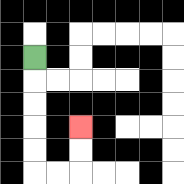{'start': '[1, 2]', 'end': '[3, 5]', 'path_directions': 'D,D,D,D,D,R,R,U,U', 'path_coordinates': '[[1, 2], [1, 3], [1, 4], [1, 5], [1, 6], [1, 7], [2, 7], [3, 7], [3, 6], [3, 5]]'}